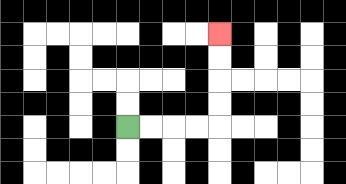{'start': '[5, 5]', 'end': '[9, 1]', 'path_directions': 'R,R,R,R,U,U,U,U', 'path_coordinates': '[[5, 5], [6, 5], [7, 5], [8, 5], [9, 5], [9, 4], [9, 3], [9, 2], [9, 1]]'}